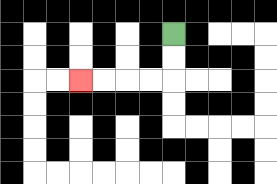{'start': '[7, 1]', 'end': '[3, 3]', 'path_directions': 'D,D,L,L,L,L', 'path_coordinates': '[[7, 1], [7, 2], [7, 3], [6, 3], [5, 3], [4, 3], [3, 3]]'}